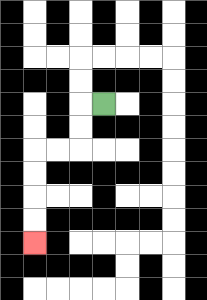{'start': '[4, 4]', 'end': '[1, 10]', 'path_directions': 'L,D,D,L,L,D,D,D,D', 'path_coordinates': '[[4, 4], [3, 4], [3, 5], [3, 6], [2, 6], [1, 6], [1, 7], [1, 8], [1, 9], [1, 10]]'}